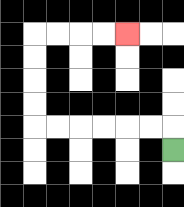{'start': '[7, 6]', 'end': '[5, 1]', 'path_directions': 'U,L,L,L,L,L,L,U,U,U,U,R,R,R,R', 'path_coordinates': '[[7, 6], [7, 5], [6, 5], [5, 5], [4, 5], [3, 5], [2, 5], [1, 5], [1, 4], [1, 3], [1, 2], [1, 1], [2, 1], [3, 1], [4, 1], [5, 1]]'}